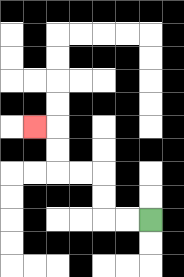{'start': '[6, 9]', 'end': '[1, 5]', 'path_directions': 'L,L,U,U,L,L,U,U,L', 'path_coordinates': '[[6, 9], [5, 9], [4, 9], [4, 8], [4, 7], [3, 7], [2, 7], [2, 6], [2, 5], [1, 5]]'}